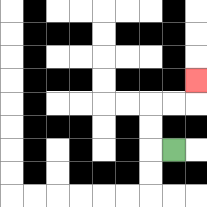{'start': '[7, 6]', 'end': '[8, 3]', 'path_directions': 'L,U,U,R,R,U', 'path_coordinates': '[[7, 6], [6, 6], [6, 5], [6, 4], [7, 4], [8, 4], [8, 3]]'}